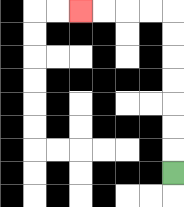{'start': '[7, 7]', 'end': '[3, 0]', 'path_directions': 'U,U,U,U,U,U,U,L,L,L,L', 'path_coordinates': '[[7, 7], [7, 6], [7, 5], [7, 4], [7, 3], [7, 2], [7, 1], [7, 0], [6, 0], [5, 0], [4, 0], [3, 0]]'}